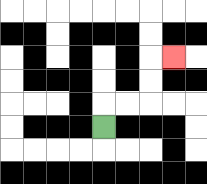{'start': '[4, 5]', 'end': '[7, 2]', 'path_directions': 'U,R,R,U,U,R', 'path_coordinates': '[[4, 5], [4, 4], [5, 4], [6, 4], [6, 3], [6, 2], [7, 2]]'}